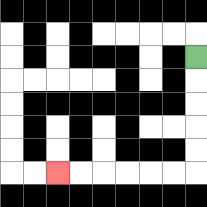{'start': '[8, 2]', 'end': '[2, 7]', 'path_directions': 'D,D,D,D,D,L,L,L,L,L,L', 'path_coordinates': '[[8, 2], [8, 3], [8, 4], [8, 5], [8, 6], [8, 7], [7, 7], [6, 7], [5, 7], [4, 7], [3, 7], [2, 7]]'}